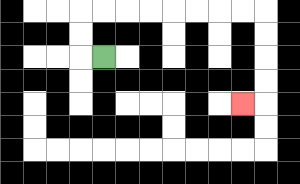{'start': '[4, 2]', 'end': '[10, 4]', 'path_directions': 'L,U,U,R,R,R,R,R,R,R,R,D,D,D,D,L', 'path_coordinates': '[[4, 2], [3, 2], [3, 1], [3, 0], [4, 0], [5, 0], [6, 0], [7, 0], [8, 0], [9, 0], [10, 0], [11, 0], [11, 1], [11, 2], [11, 3], [11, 4], [10, 4]]'}